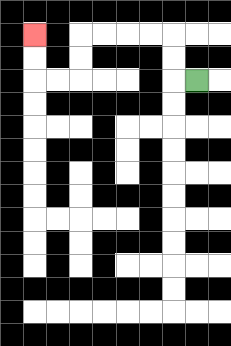{'start': '[8, 3]', 'end': '[1, 1]', 'path_directions': 'L,U,U,L,L,L,L,D,D,L,L,U,U', 'path_coordinates': '[[8, 3], [7, 3], [7, 2], [7, 1], [6, 1], [5, 1], [4, 1], [3, 1], [3, 2], [3, 3], [2, 3], [1, 3], [1, 2], [1, 1]]'}